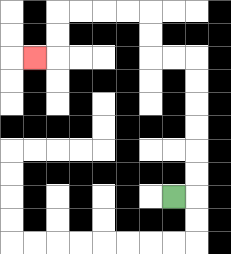{'start': '[7, 8]', 'end': '[1, 2]', 'path_directions': 'R,U,U,U,U,U,U,L,L,U,U,L,L,L,L,D,D,L', 'path_coordinates': '[[7, 8], [8, 8], [8, 7], [8, 6], [8, 5], [8, 4], [8, 3], [8, 2], [7, 2], [6, 2], [6, 1], [6, 0], [5, 0], [4, 0], [3, 0], [2, 0], [2, 1], [2, 2], [1, 2]]'}